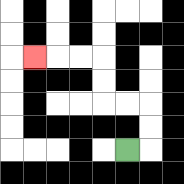{'start': '[5, 6]', 'end': '[1, 2]', 'path_directions': 'R,U,U,L,L,U,U,L,L,L', 'path_coordinates': '[[5, 6], [6, 6], [6, 5], [6, 4], [5, 4], [4, 4], [4, 3], [4, 2], [3, 2], [2, 2], [1, 2]]'}